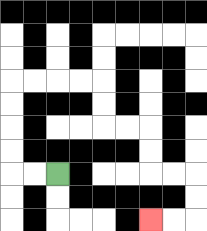{'start': '[2, 7]', 'end': '[6, 9]', 'path_directions': 'L,L,U,U,U,U,R,R,R,R,D,D,R,R,D,D,R,R,D,D,L,L', 'path_coordinates': '[[2, 7], [1, 7], [0, 7], [0, 6], [0, 5], [0, 4], [0, 3], [1, 3], [2, 3], [3, 3], [4, 3], [4, 4], [4, 5], [5, 5], [6, 5], [6, 6], [6, 7], [7, 7], [8, 7], [8, 8], [8, 9], [7, 9], [6, 9]]'}